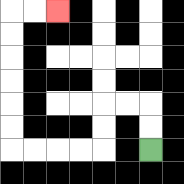{'start': '[6, 6]', 'end': '[2, 0]', 'path_directions': 'U,U,L,L,D,D,L,L,L,L,U,U,U,U,U,U,R,R', 'path_coordinates': '[[6, 6], [6, 5], [6, 4], [5, 4], [4, 4], [4, 5], [4, 6], [3, 6], [2, 6], [1, 6], [0, 6], [0, 5], [0, 4], [0, 3], [0, 2], [0, 1], [0, 0], [1, 0], [2, 0]]'}